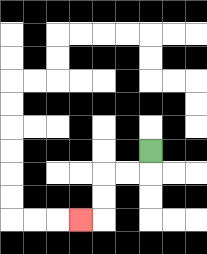{'start': '[6, 6]', 'end': '[3, 9]', 'path_directions': 'D,L,L,D,D,L', 'path_coordinates': '[[6, 6], [6, 7], [5, 7], [4, 7], [4, 8], [4, 9], [3, 9]]'}